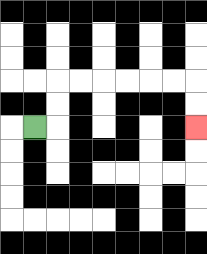{'start': '[1, 5]', 'end': '[8, 5]', 'path_directions': 'R,U,U,R,R,R,R,R,R,D,D', 'path_coordinates': '[[1, 5], [2, 5], [2, 4], [2, 3], [3, 3], [4, 3], [5, 3], [6, 3], [7, 3], [8, 3], [8, 4], [8, 5]]'}